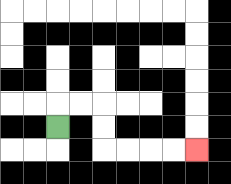{'start': '[2, 5]', 'end': '[8, 6]', 'path_directions': 'U,R,R,D,D,R,R,R,R', 'path_coordinates': '[[2, 5], [2, 4], [3, 4], [4, 4], [4, 5], [4, 6], [5, 6], [6, 6], [7, 6], [8, 6]]'}